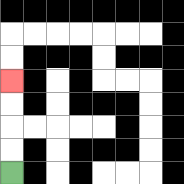{'start': '[0, 7]', 'end': '[0, 3]', 'path_directions': 'U,U,U,U', 'path_coordinates': '[[0, 7], [0, 6], [0, 5], [0, 4], [0, 3]]'}